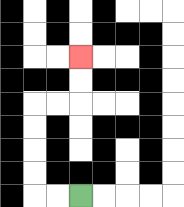{'start': '[3, 8]', 'end': '[3, 2]', 'path_directions': 'L,L,U,U,U,U,R,R,U,U', 'path_coordinates': '[[3, 8], [2, 8], [1, 8], [1, 7], [1, 6], [1, 5], [1, 4], [2, 4], [3, 4], [3, 3], [3, 2]]'}